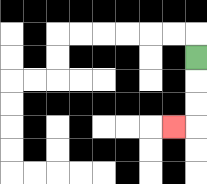{'start': '[8, 2]', 'end': '[7, 5]', 'path_directions': 'D,D,D,L', 'path_coordinates': '[[8, 2], [8, 3], [8, 4], [8, 5], [7, 5]]'}